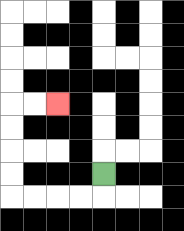{'start': '[4, 7]', 'end': '[2, 4]', 'path_directions': 'D,L,L,L,L,U,U,U,U,R,R', 'path_coordinates': '[[4, 7], [4, 8], [3, 8], [2, 8], [1, 8], [0, 8], [0, 7], [0, 6], [0, 5], [0, 4], [1, 4], [2, 4]]'}